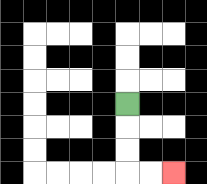{'start': '[5, 4]', 'end': '[7, 7]', 'path_directions': 'D,D,D,R,R', 'path_coordinates': '[[5, 4], [5, 5], [5, 6], [5, 7], [6, 7], [7, 7]]'}